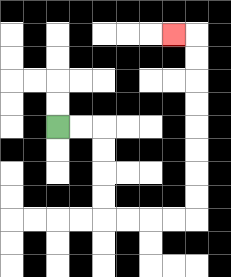{'start': '[2, 5]', 'end': '[7, 1]', 'path_directions': 'R,R,D,D,D,D,R,R,R,R,U,U,U,U,U,U,U,U,L', 'path_coordinates': '[[2, 5], [3, 5], [4, 5], [4, 6], [4, 7], [4, 8], [4, 9], [5, 9], [6, 9], [7, 9], [8, 9], [8, 8], [8, 7], [8, 6], [8, 5], [8, 4], [8, 3], [8, 2], [8, 1], [7, 1]]'}